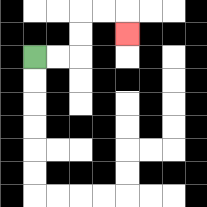{'start': '[1, 2]', 'end': '[5, 1]', 'path_directions': 'R,R,U,U,R,R,D', 'path_coordinates': '[[1, 2], [2, 2], [3, 2], [3, 1], [3, 0], [4, 0], [5, 0], [5, 1]]'}